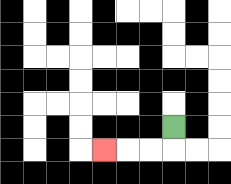{'start': '[7, 5]', 'end': '[4, 6]', 'path_directions': 'D,L,L,L', 'path_coordinates': '[[7, 5], [7, 6], [6, 6], [5, 6], [4, 6]]'}